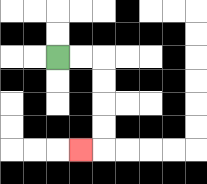{'start': '[2, 2]', 'end': '[3, 6]', 'path_directions': 'R,R,D,D,D,D,L', 'path_coordinates': '[[2, 2], [3, 2], [4, 2], [4, 3], [4, 4], [4, 5], [4, 6], [3, 6]]'}